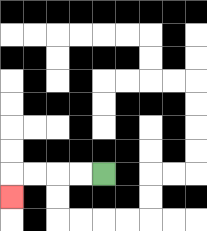{'start': '[4, 7]', 'end': '[0, 8]', 'path_directions': 'L,L,L,L,D', 'path_coordinates': '[[4, 7], [3, 7], [2, 7], [1, 7], [0, 7], [0, 8]]'}